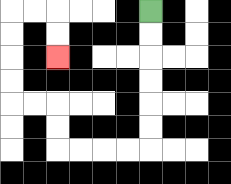{'start': '[6, 0]', 'end': '[2, 2]', 'path_directions': 'D,D,D,D,D,D,L,L,L,L,U,U,L,L,U,U,U,U,R,R,D,D', 'path_coordinates': '[[6, 0], [6, 1], [6, 2], [6, 3], [6, 4], [6, 5], [6, 6], [5, 6], [4, 6], [3, 6], [2, 6], [2, 5], [2, 4], [1, 4], [0, 4], [0, 3], [0, 2], [0, 1], [0, 0], [1, 0], [2, 0], [2, 1], [2, 2]]'}